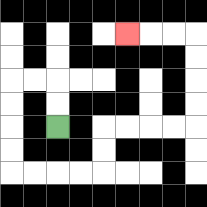{'start': '[2, 5]', 'end': '[5, 1]', 'path_directions': 'U,U,L,L,D,D,D,D,R,R,R,R,U,U,R,R,R,R,U,U,U,U,L,L,L', 'path_coordinates': '[[2, 5], [2, 4], [2, 3], [1, 3], [0, 3], [0, 4], [0, 5], [0, 6], [0, 7], [1, 7], [2, 7], [3, 7], [4, 7], [4, 6], [4, 5], [5, 5], [6, 5], [7, 5], [8, 5], [8, 4], [8, 3], [8, 2], [8, 1], [7, 1], [6, 1], [5, 1]]'}